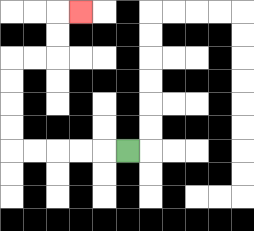{'start': '[5, 6]', 'end': '[3, 0]', 'path_directions': 'L,L,L,L,L,U,U,U,U,R,R,U,U,R', 'path_coordinates': '[[5, 6], [4, 6], [3, 6], [2, 6], [1, 6], [0, 6], [0, 5], [0, 4], [0, 3], [0, 2], [1, 2], [2, 2], [2, 1], [2, 0], [3, 0]]'}